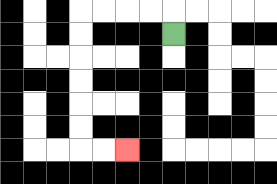{'start': '[7, 1]', 'end': '[5, 6]', 'path_directions': 'U,L,L,L,L,D,D,D,D,D,D,R,R', 'path_coordinates': '[[7, 1], [7, 0], [6, 0], [5, 0], [4, 0], [3, 0], [3, 1], [3, 2], [3, 3], [3, 4], [3, 5], [3, 6], [4, 6], [5, 6]]'}